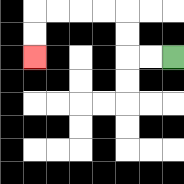{'start': '[7, 2]', 'end': '[1, 2]', 'path_directions': 'L,L,U,U,L,L,L,L,D,D', 'path_coordinates': '[[7, 2], [6, 2], [5, 2], [5, 1], [5, 0], [4, 0], [3, 0], [2, 0], [1, 0], [1, 1], [1, 2]]'}